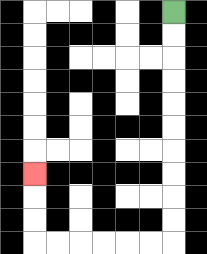{'start': '[7, 0]', 'end': '[1, 7]', 'path_directions': 'D,D,D,D,D,D,D,D,D,D,L,L,L,L,L,L,U,U,U', 'path_coordinates': '[[7, 0], [7, 1], [7, 2], [7, 3], [7, 4], [7, 5], [7, 6], [7, 7], [7, 8], [7, 9], [7, 10], [6, 10], [5, 10], [4, 10], [3, 10], [2, 10], [1, 10], [1, 9], [1, 8], [1, 7]]'}